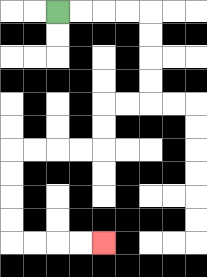{'start': '[2, 0]', 'end': '[4, 10]', 'path_directions': 'R,R,R,R,D,D,D,D,L,L,D,D,L,L,L,L,D,D,D,D,R,R,R,R', 'path_coordinates': '[[2, 0], [3, 0], [4, 0], [5, 0], [6, 0], [6, 1], [6, 2], [6, 3], [6, 4], [5, 4], [4, 4], [4, 5], [4, 6], [3, 6], [2, 6], [1, 6], [0, 6], [0, 7], [0, 8], [0, 9], [0, 10], [1, 10], [2, 10], [3, 10], [4, 10]]'}